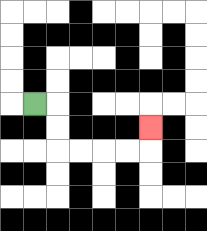{'start': '[1, 4]', 'end': '[6, 5]', 'path_directions': 'R,D,D,R,R,R,R,U', 'path_coordinates': '[[1, 4], [2, 4], [2, 5], [2, 6], [3, 6], [4, 6], [5, 6], [6, 6], [6, 5]]'}